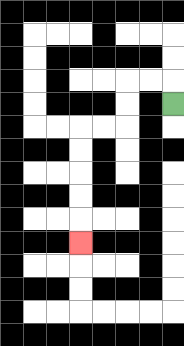{'start': '[7, 4]', 'end': '[3, 10]', 'path_directions': 'U,L,L,D,D,L,L,D,D,D,D,D', 'path_coordinates': '[[7, 4], [7, 3], [6, 3], [5, 3], [5, 4], [5, 5], [4, 5], [3, 5], [3, 6], [3, 7], [3, 8], [3, 9], [3, 10]]'}